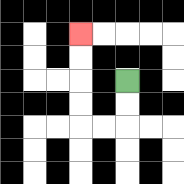{'start': '[5, 3]', 'end': '[3, 1]', 'path_directions': 'D,D,L,L,U,U,U,U', 'path_coordinates': '[[5, 3], [5, 4], [5, 5], [4, 5], [3, 5], [3, 4], [3, 3], [3, 2], [3, 1]]'}